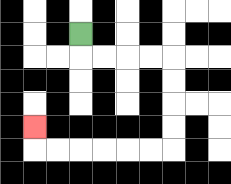{'start': '[3, 1]', 'end': '[1, 5]', 'path_directions': 'D,R,R,R,R,D,D,D,D,L,L,L,L,L,L,U', 'path_coordinates': '[[3, 1], [3, 2], [4, 2], [5, 2], [6, 2], [7, 2], [7, 3], [7, 4], [7, 5], [7, 6], [6, 6], [5, 6], [4, 6], [3, 6], [2, 6], [1, 6], [1, 5]]'}